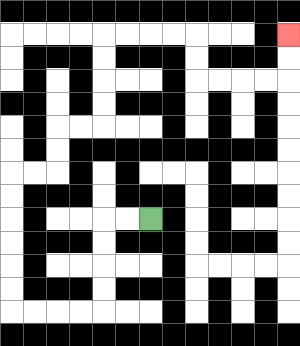{'start': '[6, 9]', 'end': '[12, 1]', 'path_directions': 'L,L,D,D,D,D,L,L,L,L,U,U,U,U,U,U,R,R,U,U,R,R,U,U,U,U,R,R,R,R,D,D,R,R,R,R,U,U', 'path_coordinates': '[[6, 9], [5, 9], [4, 9], [4, 10], [4, 11], [4, 12], [4, 13], [3, 13], [2, 13], [1, 13], [0, 13], [0, 12], [0, 11], [0, 10], [0, 9], [0, 8], [0, 7], [1, 7], [2, 7], [2, 6], [2, 5], [3, 5], [4, 5], [4, 4], [4, 3], [4, 2], [4, 1], [5, 1], [6, 1], [7, 1], [8, 1], [8, 2], [8, 3], [9, 3], [10, 3], [11, 3], [12, 3], [12, 2], [12, 1]]'}